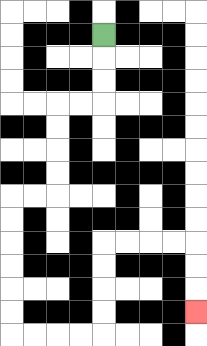{'start': '[4, 1]', 'end': '[8, 13]', 'path_directions': 'D,D,D,L,L,D,D,D,D,L,L,D,D,D,D,D,D,R,R,R,R,U,U,U,U,R,R,R,R,D,D,D', 'path_coordinates': '[[4, 1], [4, 2], [4, 3], [4, 4], [3, 4], [2, 4], [2, 5], [2, 6], [2, 7], [2, 8], [1, 8], [0, 8], [0, 9], [0, 10], [0, 11], [0, 12], [0, 13], [0, 14], [1, 14], [2, 14], [3, 14], [4, 14], [4, 13], [4, 12], [4, 11], [4, 10], [5, 10], [6, 10], [7, 10], [8, 10], [8, 11], [8, 12], [8, 13]]'}